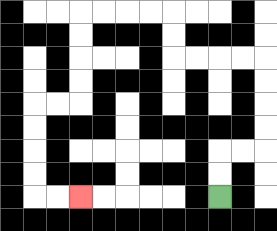{'start': '[9, 8]', 'end': '[3, 8]', 'path_directions': 'U,U,R,R,U,U,U,U,L,L,L,L,U,U,L,L,L,L,D,D,D,D,L,L,D,D,D,D,R,R', 'path_coordinates': '[[9, 8], [9, 7], [9, 6], [10, 6], [11, 6], [11, 5], [11, 4], [11, 3], [11, 2], [10, 2], [9, 2], [8, 2], [7, 2], [7, 1], [7, 0], [6, 0], [5, 0], [4, 0], [3, 0], [3, 1], [3, 2], [3, 3], [3, 4], [2, 4], [1, 4], [1, 5], [1, 6], [1, 7], [1, 8], [2, 8], [3, 8]]'}